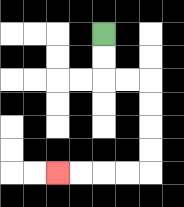{'start': '[4, 1]', 'end': '[2, 7]', 'path_directions': 'D,D,R,R,D,D,D,D,L,L,L,L', 'path_coordinates': '[[4, 1], [4, 2], [4, 3], [5, 3], [6, 3], [6, 4], [6, 5], [6, 6], [6, 7], [5, 7], [4, 7], [3, 7], [2, 7]]'}